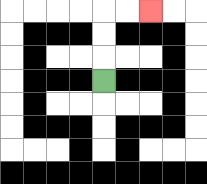{'start': '[4, 3]', 'end': '[6, 0]', 'path_directions': 'U,U,U,R,R', 'path_coordinates': '[[4, 3], [4, 2], [4, 1], [4, 0], [5, 0], [6, 0]]'}